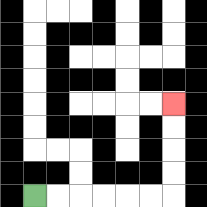{'start': '[1, 8]', 'end': '[7, 4]', 'path_directions': 'R,R,R,R,R,R,U,U,U,U', 'path_coordinates': '[[1, 8], [2, 8], [3, 8], [4, 8], [5, 8], [6, 8], [7, 8], [7, 7], [7, 6], [7, 5], [7, 4]]'}